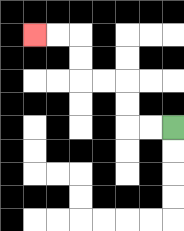{'start': '[7, 5]', 'end': '[1, 1]', 'path_directions': 'L,L,U,U,L,L,U,U,L,L', 'path_coordinates': '[[7, 5], [6, 5], [5, 5], [5, 4], [5, 3], [4, 3], [3, 3], [3, 2], [3, 1], [2, 1], [1, 1]]'}